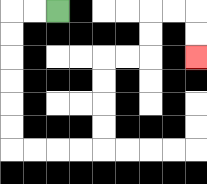{'start': '[2, 0]', 'end': '[8, 2]', 'path_directions': 'L,L,D,D,D,D,D,D,R,R,R,R,U,U,U,U,R,R,U,U,R,R,D,D', 'path_coordinates': '[[2, 0], [1, 0], [0, 0], [0, 1], [0, 2], [0, 3], [0, 4], [0, 5], [0, 6], [1, 6], [2, 6], [3, 6], [4, 6], [4, 5], [4, 4], [4, 3], [4, 2], [5, 2], [6, 2], [6, 1], [6, 0], [7, 0], [8, 0], [8, 1], [8, 2]]'}